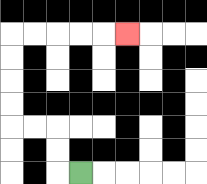{'start': '[3, 7]', 'end': '[5, 1]', 'path_directions': 'L,U,U,L,L,U,U,U,U,R,R,R,R,R', 'path_coordinates': '[[3, 7], [2, 7], [2, 6], [2, 5], [1, 5], [0, 5], [0, 4], [0, 3], [0, 2], [0, 1], [1, 1], [2, 1], [3, 1], [4, 1], [5, 1]]'}